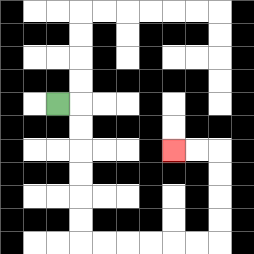{'start': '[2, 4]', 'end': '[7, 6]', 'path_directions': 'R,D,D,D,D,D,D,R,R,R,R,R,R,U,U,U,U,L,L', 'path_coordinates': '[[2, 4], [3, 4], [3, 5], [3, 6], [3, 7], [3, 8], [3, 9], [3, 10], [4, 10], [5, 10], [6, 10], [7, 10], [8, 10], [9, 10], [9, 9], [9, 8], [9, 7], [9, 6], [8, 6], [7, 6]]'}